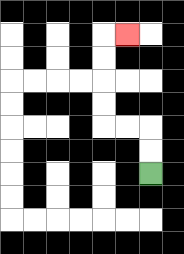{'start': '[6, 7]', 'end': '[5, 1]', 'path_directions': 'U,U,L,L,U,U,U,U,R', 'path_coordinates': '[[6, 7], [6, 6], [6, 5], [5, 5], [4, 5], [4, 4], [4, 3], [4, 2], [4, 1], [5, 1]]'}